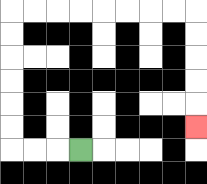{'start': '[3, 6]', 'end': '[8, 5]', 'path_directions': 'L,L,L,U,U,U,U,U,U,R,R,R,R,R,R,R,R,D,D,D,D,D', 'path_coordinates': '[[3, 6], [2, 6], [1, 6], [0, 6], [0, 5], [0, 4], [0, 3], [0, 2], [0, 1], [0, 0], [1, 0], [2, 0], [3, 0], [4, 0], [5, 0], [6, 0], [7, 0], [8, 0], [8, 1], [8, 2], [8, 3], [8, 4], [8, 5]]'}